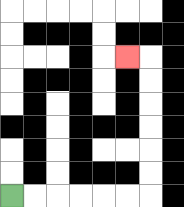{'start': '[0, 8]', 'end': '[5, 2]', 'path_directions': 'R,R,R,R,R,R,U,U,U,U,U,U,L', 'path_coordinates': '[[0, 8], [1, 8], [2, 8], [3, 8], [4, 8], [5, 8], [6, 8], [6, 7], [6, 6], [6, 5], [6, 4], [6, 3], [6, 2], [5, 2]]'}